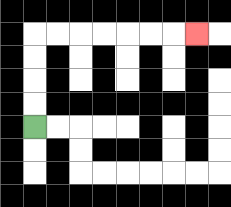{'start': '[1, 5]', 'end': '[8, 1]', 'path_directions': 'U,U,U,U,R,R,R,R,R,R,R', 'path_coordinates': '[[1, 5], [1, 4], [1, 3], [1, 2], [1, 1], [2, 1], [3, 1], [4, 1], [5, 1], [6, 1], [7, 1], [8, 1]]'}